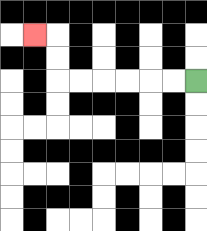{'start': '[8, 3]', 'end': '[1, 1]', 'path_directions': 'L,L,L,L,L,L,U,U,L', 'path_coordinates': '[[8, 3], [7, 3], [6, 3], [5, 3], [4, 3], [3, 3], [2, 3], [2, 2], [2, 1], [1, 1]]'}